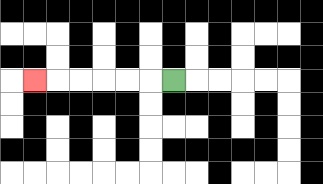{'start': '[7, 3]', 'end': '[1, 3]', 'path_directions': 'L,L,L,L,L,L', 'path_coordinates': '[[7, 3], [6, 3], [5, 3], [4, 3], [3, 3], [2, 3], [1, 3]]'}